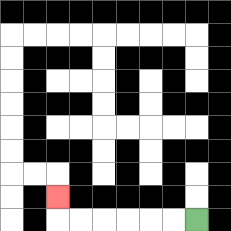{'start': '[8, 9]', 'end': '[2, 8]', 'path_directions': 'L,L,L,L,L,L,U', 'path_coordinates': '[[8, 9], [7, 9], [6, 9], [5, 9], [4, 9], [3, 9], [2, 9], [2, 8]]'}